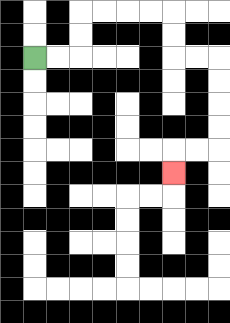{'start': '[1, 2]', 'end': '[7, 7]', 'path_directions': 'R,R,U,U,R,R,R,R,D,D,R,R,D,D,D,D,L,L,D', 'path_coordinates': '[[1, 2], [2, 2], [3, 2], [3, 1], [3, 0], [4, 0], [5, 0], [6, 0], [7, 0], [7, 1], [7, 2], [8, 2], [9, 2], [9, 3], [9, 4], [9, 5], [9, 6], [8, 6], [7, 6], [7, 7]]'}